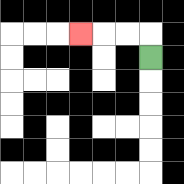{'start': '[6, 2]', 'end': '[3, 1]', 'path_directions': 'U,L,L,L', 'path_coordinates': '[[6, 2], [6, 1], [5, 1], [4, 1], [3, 1]]'}